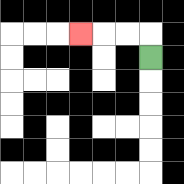{'start': '[6, 2]', 'end': '[3, 1]', 'path_directions': 'U,L,L,L', 'path_coordinates': '[[6, 2], [6, 1], [5, 1], [4, 1], [3, 1]]'}